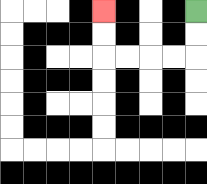{'start': '[8, 0]', 'end': '[4, 0]', 'path_directions': 'D,D,L,L,L,L,U,U', 'path_coordinates': '[[8, 0], [8, 1], [8, 2], [7, 2], [6, 2], [5, 2], [4, 2], [4, 1], [4, 0]]'}